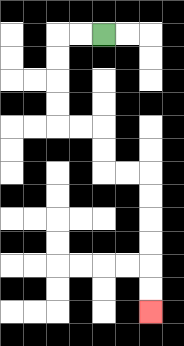{'start': '[4, 1]', 'end': '[6, 13]', 'path_directions': 'L,L,D,D,D,D,R,R,D,D,R,R,D,D,D,D,D,D', 'path_coordinates': '[[4, 1], [3, 1], [2, 1], [2, 2], [2, 3], [2, 4], [2, 5], [3, 5], [4, 5], [4, 6], [4, 7], [5, 7], [6, 7], [6, 8], [6, 9], [6, 10], [6, 11], [6, 12], [6, 13]]'}